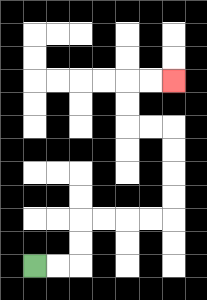{'start': '[1, 11]', 'end': '[7, 3]', 'path_directions': 'R,R,U,U,R,R,R,R,U,U,U,U,L,L,U,U,R,R', 'path_coordinates': '[[1, 11], [2, 11], [3, 11], [3, 10], [3, 9], [4, 9], [5, 9], [6, 9], [7, 9], [7, 8], [7, 7], [7, 6], [7, 5], [6, 5], [5, 5], [5, 4], [5, 3], [6, 3], [7, 3]]'}